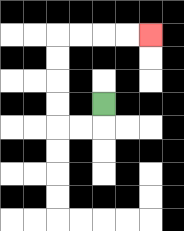{'start': '[4, 4]', 'end': '[6, 1]', 'path_directions': 'D,L,L,U,U,U,U,R,R,R,R', 'path_coordinates': '[[4, 4], [4, 5], [3, 5], [2, 5], [2, 4], [2, 3], [2, 2], [2, 1], [3, 1], [4, 1], [5, 1], [6, 1]]'}